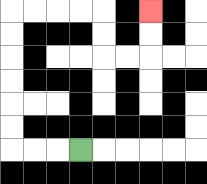{'start': '[3, 6]', 'end': '[6, 0]', 'path_directions': 'L,L,L,U,U,U,U,U,U,R,R,R,R,D,D,R,R,U,U', 'path_coordinates': '[[3, 6], [2, 6], [1, 6], [0, 6], [0, 5], [0, 4], [0, 3], [0, 2], [0, 1], [0, 0], [1, 0], [2, 0], [3, 0], [4, 0], [4, 1], [4, 2], [5, 2], [6, 2], [6, 1], [6, 0]]'}